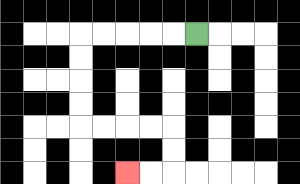{'start': '[8, 1]', 'end': '[5, 7]', 'path_directions': 'L,L,L,L,L,D,D,D,D,R,R,R,R,D,D,L,L', 'path_coordinates': '[[8, 1], [7, 1], [6, 1], [5, 1], [4, 1], [3, 1], [3, 2], [3, 3], [3, 4], [3, 5], [4, 5], [5, 5], [6, 5], [7, 5], [7, 6], [7, 7], [6, 7], [5, 7]]'}